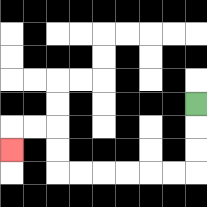{'start': '[8, 4]', 'end': '[0, 6]', 'path_directions': 'D,D,D,L,L,L,L,L,L,U,U,L,L,D', 'path_coordinates': '[[8, 4], [8, 5], [8, 6], [8, 7], [7, 7], [6, 7], [5, 7], [4, 7], [3, 7], [2, 7], [2, 6], [2, 5], [1, 5], [0, 5], [0, 6]]'}